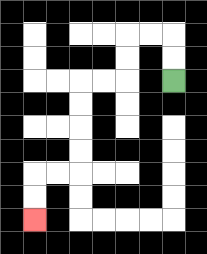{'start': '[7, 3]', 'end': '[1, 9]', 'path_directions': 'U,U,L,L,D,D,L,L,D,D,D,D,L,L,D,D', 'path_coordinates': '[[7, 3], [7, 2], [7, 1], [6, 1], [5, 1], [5, 2], [5, 3], [4, 3], [3, 3], [3, 4], [3, 5], [3, 6], [3, 7], [2, 7], [1, 7], [1, 8], [1, 9]]'}